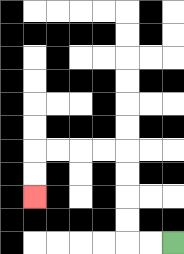{'start': '[7, 10]', 'end': '[1, 8]', 'path_directions': 'L,L,U,U,U,U,L,L,L,L,D,D', 'path_coordinates': '[[7, 10], [6, 10], [5, 10], [5, 9], [5, 8], [5, 7], [5, 6], [4, 6], [3, 6], [2, 6], [1, 6], [1, 7], [1, 8]]'}